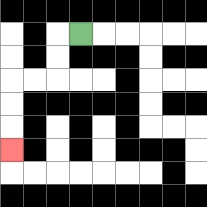{'start': '[3, 1]', 'end': '[0, 6]', 'path_directions': 'L,D,D,L,L,D,D,D', 'path_coordinates': '[[3, 1], [2, 1], [2, 2], [2, 3], [1, 3], [0, 3], [0, 4], [0, 5], [0, 6]]'}